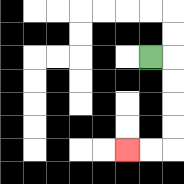{'start': '[6, 2]', 'end': '[5, 6]', 'path_directions': 'R,D,D,D,D,L,L', 'path_coordinates': '[[6, 2], [7, 2], [7, 3], [7, 4], [7, 5], [7, 6], [6, 6], [5, 6]]'}